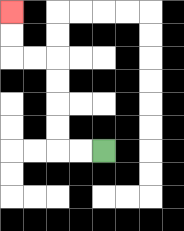{'start': '[4, 6]', 'end': '[0, 0]', 'path_directions': 'L,L,U,U,U,U,L,L,U,U', 'path_coordinates': '[[4, 6], [3, 6], [2, 6], [2, 5], [2, 4], [2, 3], [2, 2], [1, 2], [0, 2], [0, 1], [0, 0]]'}